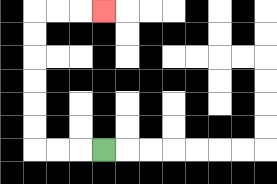{'start': '[4, 6]', 'end': '[4, 0]', 'path_directions': 'L,L,L,U,U,U,U,U,U,R,R,R', 'path_coordinates': '[[4, 6], [3, 6], [2, 6], [1, 6], [1, 5], [1, 4], [1, 3], [1, 2], [1, 1], [1, 0], [2, 0], [3, 0], [4, 0]]'}